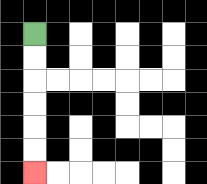{'start': '[1, 1]', 'end': '[1, 7]', 'path_directions': 'D,D,D,D,D,D', 'path_coordinates': '[[1, 1], [1, 2], [1, 3], [1, 4], [1, 5], [1, 6], [1, 7]]'}